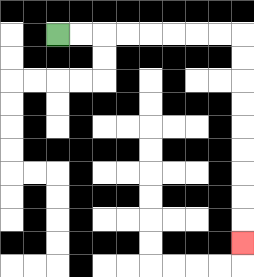{'start': '[2, 1]', 'end': '[10, 10]', 'path_directions': 'R,R,R,R,R,R,R,R,D,D,D,D,D,D,D,D,D', 'path_coordinates': '[[2, 1], [3, 1], [4, 1], [5, 1], [6, 1], [7, 1], [8, 1], [9, 1], [10, 1], [10, 2], [10, 3], [10, 4], [10, 5], [10, 6], [10, 7], [10, 8], [10, 9], [10, 10]]'}